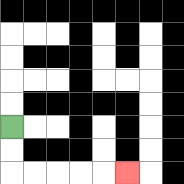{'start': '[0, 5]', 'end': '[5, 7]', 'path_directions': 'D,D,R,R,R,R,R', 'path_coordinates': '[[0, 5], [0, 6], [0, 7], [1, 7], [2, 7], [3, 7], [4, 7], [5, 7]]'}